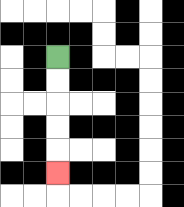{'start': '[2, 2]', 'end': '[2, 7]', 'path_directions': 'D,D,D,D,D', 'path_coordinates': '[[2, 2], [2, 3], [2, 4], [2, 5], [2, 6], [2, 7]]'}